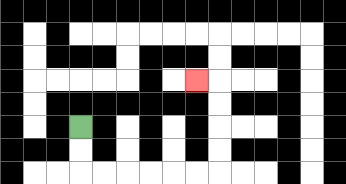{'start': '[3, 5]', 'end': '[8, 3]', 'path_directions': 'D,D,R,R,R,R,R,R,U,U,U,U,L', 'path_coordinates': '[[3, 5], [3, 6], [3, 7], [4, 7], [5, 7], [6, 7], [7, 7], [8, 7], [9, 7], [9, 6], [9, 5], [9, 4], [9, 3], [8, 3]]'}